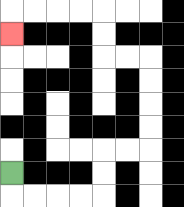{'start': '[0, 7]', 'end': '[0, 1]', 'path_directions': 'D,R,R,R,R,U,U,R,R,U,U,U,U,L,L,U,U,L,L,L,L,D', 'path_coordinates': '[[0, 7], [0, 8], [1, 8], [2, 8], [3, 8], [4, 8], [4, 7], [4, 6], [5, 6], [6, 6], [6, 5], [6, 4], [6, 3], [6, 2], [5, 2], [4, 2], [4, 1], [4, 0], [3, 0], [2, 0], [1, 0], [0, 0], [0, 1]]'}